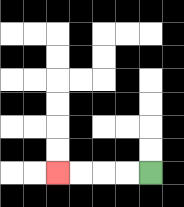{'start': '[6, 7]', 'end': '[2, 7]', 'path_directions': 'L,L,L,L', 'path_coordinates': '[[6, 7], [5, 7], [4, 7], [3, 7], [2, 7]]'}